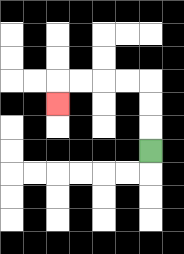{'start': '[6, 6]', 'end': '[2, 4]', 'path_directions': 'U,U,U,L,L,L,L,D', 'path_coordinates': '[[6, 6], [6, 5], [6, 4], [6, 3], [5, 3], [4, 3], [3, 3], [2, 3], [2, 4]]'}